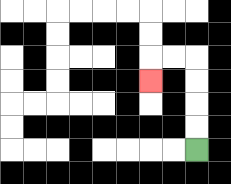{'start': '[8, 6]', 'end': '[6, 3]', 'path_directions': 'U,U,U,U,L,L,D', 'path_coordinates': '[[8, 6], [8, 5], [8, 4], [8, 3], [8, 2], [7, 2], [6, 2], [6, 3]]'}